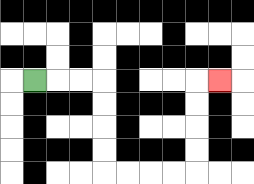{'start': '[1, 3]', 'end': '[9, 3]', 'path_directions': 'R,R,R,D,D,D,D,R,R,R,R,U,U,U,U,R', 'path_coordinates': '[[1, 3], [2, 3], [3, 3], [4, 3], [4, 4], [4, 5], [4, 6], [4, 7], [5, 7], [6, 7], [7, 7], [8, 7], [8, 6], [8, 5], [8, 4], [8, 3], [9, 3]]'}